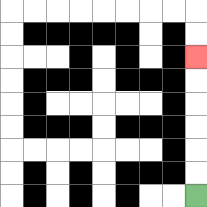{'start': '[8, 8]', 'end': '[8, 2]', 'path_directions': 'U,U,U,U,U,U', 'path_coordinates': '[[8, 8], [8, 7], [8, 6], [8, 5], [8, 4], [8, 3], [8, 2]]'}